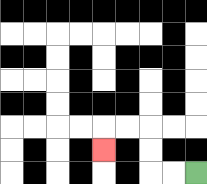{'start': '[8, 7]', 'end': '[4, 6]', 'path_directions': 'L,L,U,U,L,L,D', 'path_coordinates': '[[8, 7], [7, 7], [6, 7], [6, 6], [6, 5], [5, 5], [4, 5], [4, 6]]'}